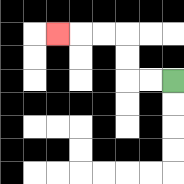{'start': '[7, 3]', 'end': '[2, 1]', 'path_directions': 'L,L,U,U,L,L,L', 'path_coordinates': '[[7, 3], [6, 3], [5, 3], [5, 2], [5, 1], [4, 1], [3, 1], [2, 1]]'}